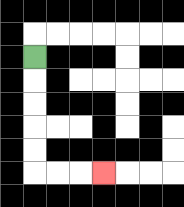{'start': '[1, 2]', 'end': '[4, 7]', 'path_directions': 'D,D,D,D,D,R,R,R', 'path_coordinates': '[[1, 2], [1, 3], [1, 4], [1, 5], [1, 6], [1, 7], [2, 7], [3, 7], [4, 7]]'}